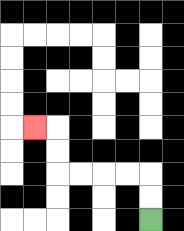{'start': '[6, 9]', 'end': '[1, 5]', 'path_directions': 'U,U,L,L,L,L,U,U,L', 'path_coordinates': '[[6, 9], [6, 8], [6, 7], [5, 7], [4, 7], [3, 7], [2, 7], [2, 6], [2, 5], [1, 5]]'}